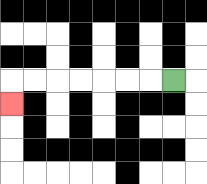{'start': '[7, 3]', 'end': '[0, 4]', 'path_directions': 'L,L,L,L,L,L,L,D', 'path_coordinates': '[[7, 3], [6, 3], [5, 3], [4, 3], [3, 3], [2, 3], [1, 3], [0, 3], [0, 4]]'}